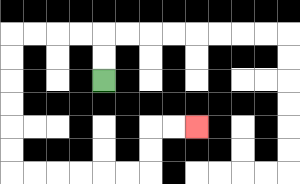{'start': '[4, 3]', 'end': '[8, 5]', 'path_directions': 'U,U,L,L,L,L,D,D,D,D,D,D,R,R,R,R,R,R,U,U,R,R', 'path_coordinates': '[[4, 3], [4, 2], [4, 1], [3, 1], [2, 1], [1, 1], [0, 1], [0, 2], [0, 3], [0, 4], [0, 5], [0, 6], [0, 7], [1, 7], [2, 7], [3, 7], [4, 7], [5, 7], [6, 7], [6, 6], [6, 5], [7, 5], [8, 5]]'}